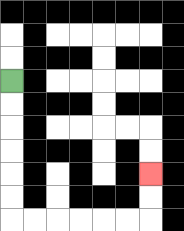{'start': '[0, 3]', 'end': '[6, 7]', 'path_directions': 'D,D,D,D,D,D,R,R,R,R,R,R,U,U', 'path_coordinates': '[[0, 3], [0, 4], [0, 5], [0, 6], [0, 7], [0, 8], [0, 9], [1, 9], [2, 9], [3, 9], [4, 9], [5, 9], [6, 9], [6, 8], [6, 7]]'}